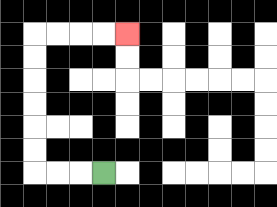{'start': '[4, 7]', 'end': '[5, 1]', 'path_directions': 'L,L,L,U,U,U,U,U,U,R,R,R,R', 'path_coordinates': '[[4, 7], [3, 7], [2, 7], [1, 7], [1, 6], [1, 5], [1, 4], [1, 3], [1, 2], [1, 1], [2, 1], [3, 1], [4, 1], [5, 1]]'}